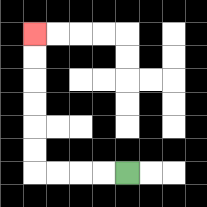{'start': '[5, 7]', 'end': '[1, 1]', 'path_directions': 'L,L,L,L,U,U,U,U,U,U', 'path_coordinates': '[[5, 7], [4, 7], [3, 7], [2, 7], [1, 7], [1, 6], [1, 5], [1, 4], [1, 3], [1, 2], [1, 1]]'}